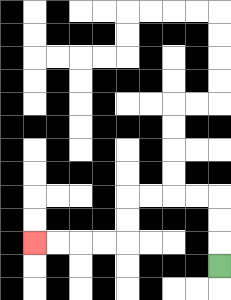{'start': '[9, 11]', 'end': '[1, 10]', 'path_directions': 'U,U,U,L,L,L,L,D,D,L,L,L,L', 'path_coordinates': '[[9, 11], [9, 10], [9, 9], [9, 8], [8, 8], [7, 8], [6, 8], [5, 8], [5, 9], [5, 10], [4, 10], [3, 10], [2, 10], [1, 10]]'}